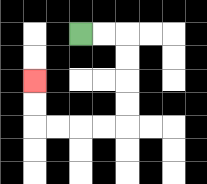{'start': '[3, 1]', 'end': '[1, 3]', 'path_directions': 'R,R,D,D,D,D,L,L,L,L,U,U', 'path_coordinates': '[[3, 1], [4, 1], [5, 1], [5, 2], [5, 3], [5, 4], [5, 5], [4, 5], [3, 5], [2, 5], [1, 5], [1, 4], [1, 3]]'}